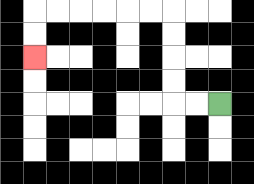{'start': '[9, 4]', 'end': '[1, 2]', 'path_directions': 'L,L,U,U,U,U,L,L,L,L,L,L,D,D', 'path_coordinates': '[[9, 4], [8, 4], [7, 4], [7, 3], [7, 2], [7, 1], [7, 0], [6, 0], [5, 0], [4, 0], [3, 0], [2, 0], [1, 0], [1, 1], [1, 2]]'}